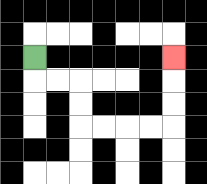{'start': '[1, 2]', 'end': '[7, 2]', 'path_directions': 'D,R,R,D,D,R,R,R,R,U,U,U', 'path_coordinates': '[[1, 2], [1, 3], [2, 3], [3, 3], [3, 4], [3, 5], [4, 5], [5, 5], [6, 5], [7, 5], [7, 4], [7, 3], [7, 2]]'}